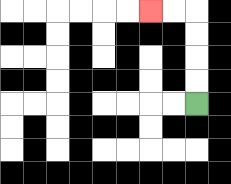{'start': '[8, 4]', 'end': '[6, 0]', 'path_directions': 'U,U,U,U,L,L', 'path_coordinates': '[[8, 4], [8, 3], [8, 2], [8, 1], [8, 0], [7, 0], [6, 0]]'}